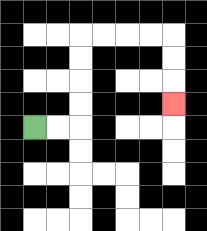{'start': '[1, 5]', 'end': '[7, 4]', 'path_directions': 'R,R,U,U,U,U,R,R,R,R,D,D,D', 'path_coordinates': '[[1, 5], [2, 5], [3, 5], [3, 4], [3, 3], [3, 2], [3, 1], [4, 1], [5, 1], [6, 1], [7, 1], [7, 2], [7, 3], [7, 4]]'}